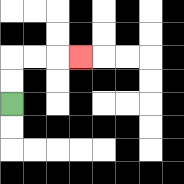{'start': '[0, 4]', 'end': '[3, 2]', 'path_directions': 'U,U,R,R,R', 'path_coordinates': '[[0, 4], [0, 3], [0, 2], [1, 2], [2, 2], [3, 2]]'}